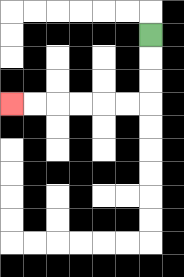{'start': '[6, 1]', 'end': '[0, 4]', 'path_directions': 'D,D,D,L,L,L,L,L,L', 'path_coordinates': '[[6, 1], [6, 2], [6, 3], [6, 4], [5, 4], [4, 4], [3, 4], [2, 4], [1, 4], [0, 4]]'}